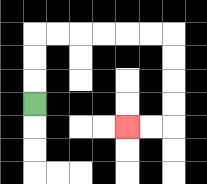{'start': '[1, 4]', 'end': '[5, 5]', 'path_directions': 'U,U,U,R,R,R,R,R,R,D,D,D,D,L,L', 'path_coordinates': '[[1, 4], [1, 3], [1, 2], [1, 1], [2, 1], [3, 1], [4, 1], [5, 1], [6, 1], [7, 1], [7, 2], [7, 3], [7, 4], [7, 5], [6, 5], [5, 5]]'}